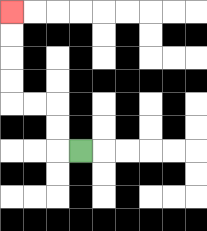{'start': '[3, 6]', 'end': '[0, 0]', 'path_directions': 'L,U,U,L,L,U,U,U,U', 'path_coordinates': '[[3, 6], [2, 6], [2, 5], [2, 4], [1, 4], [0, 4], [0, 3], [0, 2], [0, 1], [0, 0]]'}